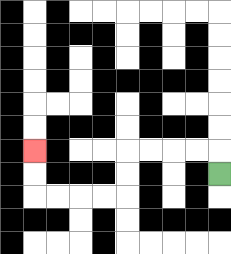{'start': '[9, 7]', 'end': '[1, 6]', 'path_directions': 'U,L,L,L,L,D,D,L,L,L,L,U,U', 'path_coordinates': '[[9, 7], [9, 6], [8, 6], [7, 6], [6, 6], [5, 6], [5, 7], [5, 8], [4, 8], [3, 8], [2, 8], [1, 8], [1, 7], [1, 6]]'}